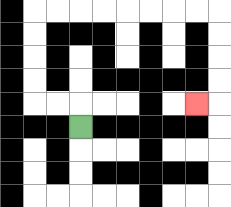{'start': '[3, 5]', 'end': '[8, 4]', 'path_directions': 'U,L,L,U,U,U,U,R,R,R,R,R,R,R,R,D,D,D,D,L', 'path_coordinates': '[[3, 5], [3, 4], [2, 4], [1, 4], [1, 3], [1, 2], [1, 1], [1, 0], [2, 0], [3, 0], [4, 0], [5, 0], [6, 0], [7, 0], [8, 0], [9, 0], [9, 1], [9, 2], [9, 3], [9, 4], [8, 4]]'}